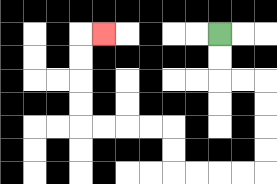{'start': '[9, 1]', 'end': '[4, 1]', 'path_directions': 'D,D,R,R,D,D,D,D,L,L,L,L,U,U,L,L,L,L,U,U,U,U,R', 'path_coordinates': '[[9, 1], [9, 2], [9, 3], [10, 3], [11, 3], [11, 4], [11, 5], [11, 6], [11, 7], [10, 7], [9, 7], [8, 7], [7, 7], [7, 6], [7, 5], [6, 5], [5, 5], [4, 5], [3, 5], [3, 4], [3, 3], [3, 2], [3, 1], [4, 1]]'}